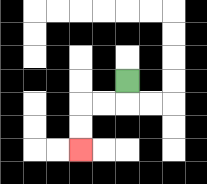{'start': '[5, 3]', 'end': '[3, 6]', 'path_directions': 'D,L,L,D,D', 'path_coordinates': '[[5, 3], [5, 4], [4, 4], [3, 4], [3, 5], [3, 6]]'}